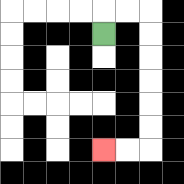{'start': '[4, 1]', 'end': '[4, 6]', 'path_directions': 'U,R,R,D,D,D,D,D,D,L,L', 'path_coordinates': '[[4, 1], [4, 0], [5, 0], [6, 0], [6, 1], [6, 2], [6, 3], [6, 4], [6, 5], [6, 6], [5, 6], [4, 6]]'}